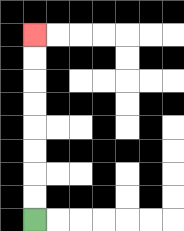{'start': '[1, 9]', 'end': '[1, 1]', 'path_directions': 'U,U,U,U,U,U,U,U', 'path_coordinates': '[[1, 9], [1, 8], [1, 7], [1, 6], [1, 5], [1, 4], [1, 3], [1, 2], [1, 1]]'}